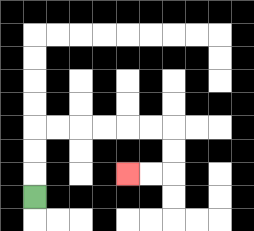{'start': '[1, 8]', 'end': '[5, 7]', 'path_directions': 'U,U,U,R,R,R,R,R,R,D,D,L,L', 'path_coordinates': '[[1, 8], [1, 7], [1, 6], [1, 5], [2, 5], [3, 5], [4, 5], [5, 5], [6, 5], [7, 5], [7, 6], [7, 7], [6, 7], [5, 7]]'}